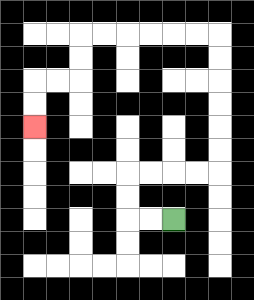{'start': '[7, 9]', 'end': '[1, 5]', 'path_directions': 'L,L,U,U,R,R,R,R,U,U,U,U,U,U,L,L,L,L,L,L,D,D,L,L,D,D', 'path_coordinates': '[[7, 9], [6, 9], [5, 9], [5, 8], [5, 7], [6, 7], [7, 7], [8, 7], [9, 7], [9, 6], [9, 5], [9, 4], [9, 3], [9, 2], [9, 1], [8, 1], [7, 1], [6, 1], [5, 1], [4, 1], [3, 1], [3, 2], [3, 3], [2, 3], [1, 3], [1, 4], [1, 5]]'}